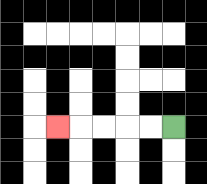{'start': '[7, 5]', 'end': '[2, 5]', 'path_directions': 'L,L,L,L,L', 'path_coordinates': '[[7, 5], [6, 5], [5, 5], [4, 5], [3, 5], [2, 5]]'}